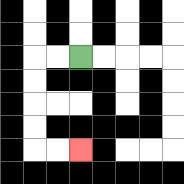{'start': '[3, 2]', 'end': '[3, 6]', 'path_directions': 'L,L,D,D,D,D,R,R', 'path_coordinates': '[[3, 2], [2, 2], [1, 2], [1, 3], [1, 4], [1, 5], [1, 6], [2, 6], [3, 6]]'}